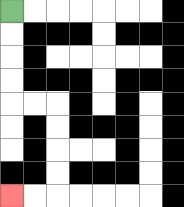{'start': '[0, 0]', 'end': '[0, 8]', 'path_directions': 'D,D,D,D,R,R,D,D,D,D,L,L', 'path_coordinates': '[[0, 0], [0, 1], [0, 2], [0, 3], [0, 4], [1, 4], [2, 4], [2, 5], [2, 6], [2, 7], [2, 8], [1, 8], [0, 8]]'}